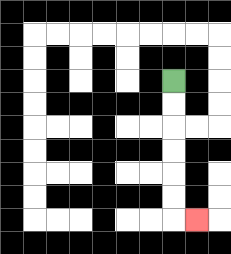{'start': '[7, 3]', 'end': '[8, 9]', 'path_directions': 'D,D,D,D,D,D,R', 'path_coordinates': '[[7, 3], [7, 4], [7, 5], [7, 6], [7, 7], [7, 8], [7, 9], [8, 9]]'}